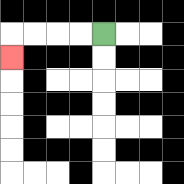{'start': '[4, 1]', 'end': '[0, 2]', 'path_directions': 'L,L,L,L,D', 'path_coordinates': '[[4, 1], [3, 1], [2, 1], [1, 1], [0, 1], [0, 2]]'}